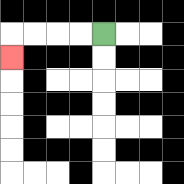{'start': '[4, 1]', 'end': '[0, 2]', 'path_directions': 'L,L,L,L,D', 'path_coordinates': '[[4, 1], [3, 1], [2, 1], [1, 1], [0, 1], [0, 2]]'}